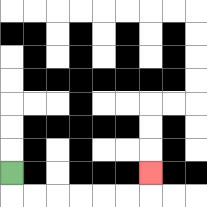{'start': '[0, 7]', 'end': '[6, 7]', 'path_directions': 'D,R,R,R,R,R,R,U', 'path_coordinates': '[[0, 7], [0, 8], [1, 8], [2, 8], [3, 8], [4, 8], [5, 8], [6, 8], [6, 7]]'}